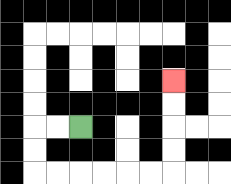{'start': '[3, 5]', 'end': '[7, 3]', 'path_directions': 'L,L,D,D,R,R,R,R,R,R,U,U,U,U', 'path_coordinates': '[[3, 5], [2, 5], [1, 5], [1, 6], [1, 7], [2, 7], [3, 7], [4, 7], [5, 7], [6, 7], [7, 7], [7, 6], [7, 5], [7, 4], [7, 3]]'}